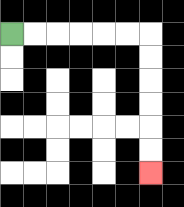{'start': '[0, 1]', 'end': '[6, 7]', 'path_directions': 'R,R,R,R,R,R,D,D,D,D,D,D', 'path_coordinates': '[[0, 1], [1, 1], [2, 1], [3, 1], [4, 1], [5, 1], [6, 1], [6, 2], [6, 3], [6, 4], [6, 5], [6, 6], [6, 7]]'}